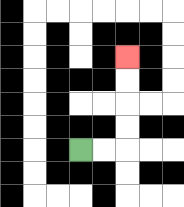{'start': '[3, 6]', 'end': '[5, 2]', 'path_directions': 'R,R,U,U,U,U', 'path_coordinates': '[[3, 6], [4, 6], [5, 6], [5, 5], [5, 4], [5, 3], [5, 2]]'}